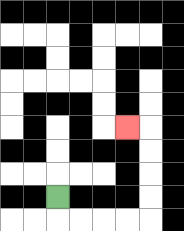{'start': '[2, 8]', 'end': '[5, 5]', 'path_directions': 'D,R,R,R,R,U,U,U,U,L', 'path_coordinates': '[[2, 8], [2, 9], [3, 9], [4, 9], [5, 9], [6, 9], [6, 8], [6, 7], [6, 6], [6, 5], [5, 5]]'}